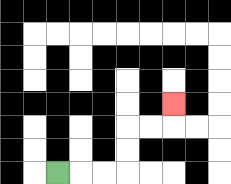{'start': '[2, 7]', 'end': '[7, 4]', 'path_directions': 'R,R,R,U,U,R,R,U', 'path_coordinates': '[[2, 7], [3, 7], [4, 7], [5, 7], [5, 6], [5, 5], [6, 5], [7, 5], [7, 4]]'}